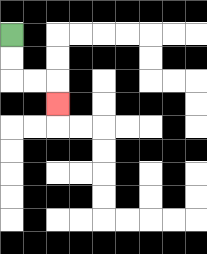{'start': '[0, 1]', 'end': '[2, 4]', 'path_directions': 'D,D,R,R,D', 'path_coordinates': '[[0, 1], [0, 2], [0, 3], [1, 3], [2, 3], [2, 4]]'}